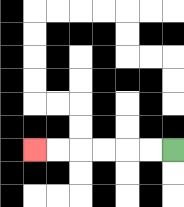{'start': '[7, 6]', 'end': '[1, 6]', 'path_directions': 'L,L,L,L,L,L', 'path_coordinates': '[[7, 6], [6, 6], [5, 6], [4, 6], [3, 6], [2, 6], [1, 6]]'}